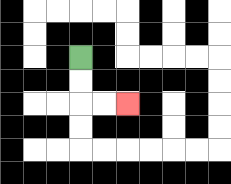{'start': '[3, 2]', 'end': '[5, 4]', 'path_directions': 'D,D,R,R', 'path_coordinates': '[[3, 2], [3, 3], [3, 4], [4, 4], [5, 4]]'}